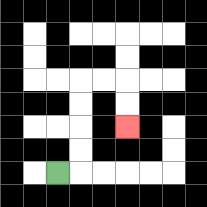{'start': '[2, 7]', 'end': '[5, 5]', 'path_directions': 'R,U,U,U,U,R,R,D,D', 'path_coordinates': '[[2, 7], [3, 7], [3, 6], [3, 5], [3, 4], [3, 3], [4, 3], [5, 3], [5, 4], [5, 5]]'}